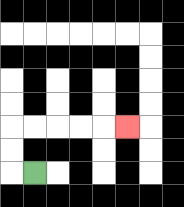{'start': '[1, 7]', 'end': '[5, 5]', 'path_directions': 'L,U,U,R,R,R,R,R', 'path_coordinates': '[[1, 7], [0, 7], [0, 6], [0, 5], [1, 5], [2, 5], [3, 5], [4, 5], [5, 5]]'}